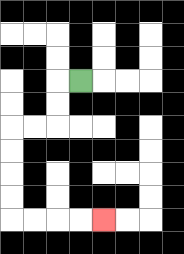{'start': '[3, 3]', 'end': '[4, 9]', 'path_directions': 'L,D,D,L,L,D,D,D,D,R,R,R,R', 'path_coordinates': '[[3, 3], [2, 3], [2, 4], [2, 5], [1, 5], [0, 5], [0, 6], [0, 7], [0, 8], [0, 9], [1, 9], [2, 9], [3, 9], [4, 9]]'}